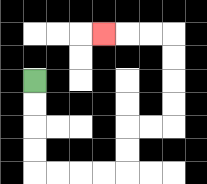{'start': '[1, 3]', 'end': '[4, 1]', 'path_directions': 'D,D,D,D,R,R,R,R,U,U,R,R,U,U,U,U,L,L,L', 'path_coordinates': '[[1, 3], [1, 4], [1, 5], [1, 6], [1, 7], [2, 7], [3, 7], [4, 7], [5, 7], [5, 6], [5, 5], [6, 5], [7, 5], [7, 4], [7, 3], [7, 2], [7, 1], [6, 1], [5, 1], [4, 1]]'}